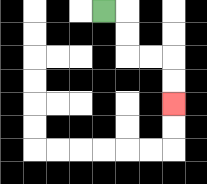{'start': '[4, 0]', 'end': '[7, 4]', 'path_directions': 'R,D,D,R,R,D,D', 'path_coordinates': '[[4, 0], [5, 0], [5, 1], [5, 2], [6, 2], [7, 2], [7, 3], [7, 4]]'}